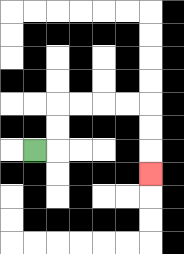{'start': '[1, 6]', 'end': '[6, 7]', 'path_directions': 'R,U,U,R,R,R,R,D,D,D', 'path_coordinates': '[[1, 6], [2, 6], [2, 5], [2, 4], [3, 4], [4, 4], [5, 4], [6, 4], [6, 5], [6, 6], [6, 7]]'}